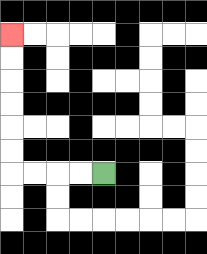{'start': '[4, 7]', 'end': '[0, 1]', 'path_directions': 'L,L,L,L,U,U,U,U,U,U', 'path_coordinates': '[[4, 7], [3, 7], [2, 7], [1, 7], [0, 7], [0, 6], [0, 5], [0, 4], [0, 3], [0, 2], [0, 1]]'}